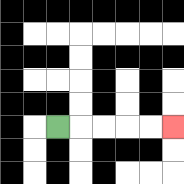{'start': '[2, 5]', 'end': '[7, 5]', 'path_directions': 'R,R,R,R,R', 'path_coordinates': '[[2, 5], [3, 5], [4, 5], [5, 5], [6, 5], [7, 5]]'}